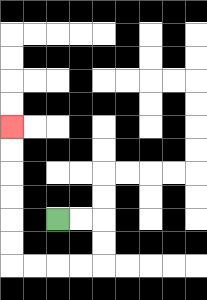{'start': '[2, 9]', 'end': '[0, 5]', 'path_directions': 'R,R,D,D,L,L,L,L,U,U,U,U,U,U', 'path_coordinates': '[[2, 9], [3, 9], [4, 9], [4, 10], [4, 11], [3, 11], [2, 11], [1, 11], [0, 11], [0, 10], [0, 9], [0, 8], [0, 7], [0, 6], [0, 5]]'}